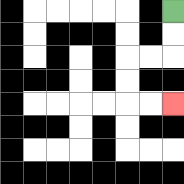{'start': '[7, 0]', 'end': '[7, 4]', 'path_directions': 'D,D,L,L,D,D,R,R', 'path_coordinates': '[[7, 0], [7, 1], [7, 2], [6, 2], [5, 2], [5, 3], [5, 4], [6, 4], [7, 4]]'}